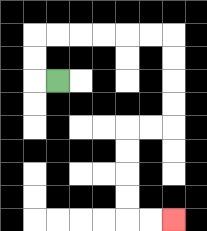{'start': '[2, 3]', 'end': '[7, 9]', 'path_directions': 'L,U,U,R,R,R,R,R,R,D,D,D,D,L,L,D,D,D,D,R,R', 'path_coordinates': '[[2, 3], [1, 3], [1, 2], [1, 1], [2, 1], [3, 1], [4, 1], [5, 1], [6, 1], [7, 1], [7, 2], [7, 3], [7, 4], [7, 5], [6, 5], [5, 5], [5, 6], [5, 7], [5, 8], [5, 9], [6, 9], [7, 9]]'}